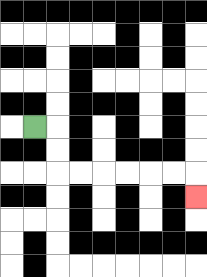{'start': '[1, 5]', 'end': '[8, 8]', 'path_directions': 'R,D,D,R,R,R,R,R,R,D', 'path_coordinates': '[[1, 5], [2, 5], [2, 6], [2, 7], [3, 7], [4, 7], [5, 7], [6, 7], [7, 7], [8, 7], [8, 8]]'}